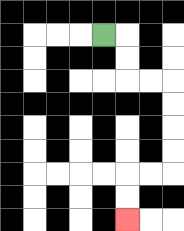{'start': '[4, 1]', 'end': '[5, 9]', 'path_directions': 'R,D,D,R,R,D,D,D,D,L,L,D,D', 'path_coordinates': '[[4, 1], [5, 1], [5, 2], [5, 3], [6, 3], [7, 3], [7, 4], [7, 5], [7, 6], [7, 7], [6, 7], [5, 7], [5, 8], [5, 9]]'}